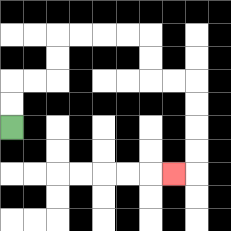{'start': '[0, 5]', 'end': '[7, 7]', 'path_directions': 'U,U,R,R,U,U,R,R,R,R,D,D,R,R,D,D,D,D,L', 'path_coordinates': '[[0, 5], [0, 4], [0, 3], [1, 3], [2, 3], [2, 2], [2, 1], [3, 1], [4, 1], [5, 1], [6, 1], [6, 2], [6, 3], [7, 3], [8, 3], [8, 4], [8, 5], [8, 6], [8, 7], [7, 7]]'}